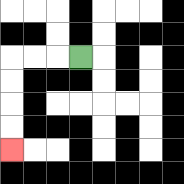{'start': '[3, 2]', 'end': '[0, 6]', 'path_directions': 'L,L,L,D,D,D,D', 'path_coordinates': '[[3, 2], [2, 2], [1, 2], [0, 2], [0, 3], [0, 4], [0, 5], [0, 6]]'}